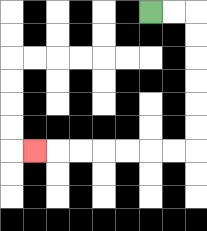{'start': '[6, 0]', 'end': '[1, 6]', 'path_directions': 'R,R,D,D,D,D,D,D,L,L,L,L,L,L,L', 'path_coordinates': '[[6, 0], [7, 0], [8, 0], [8, 1], [8, 2], [8, 3], [8, 4], [8, 5], [8, 6], [7, 6], [6, 6], [5, 6], [4, 6], [3, 6], [2, 6], [1, 6]]'}